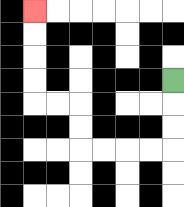{'start': '[7, 3]', 'end': '[1, 0]', 'path_directions': 'D,D,D,L,L,L,L,U,U,L,L,U,U,U,U', 'path_coordinates': '[[7, 3], [7, 4], [7, 5], [7, 6], [6, 6], [5, 6], [4, 6], [3, 6], [3, 5], [3, 4], [2, 4], [1, 4], [1, 3], [1, 2], [1, 1], [1, 0]]'}